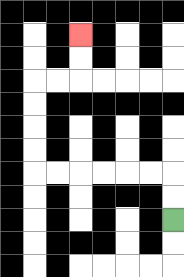{'start': '[7, 9]', 'end': '[3, 1]', 'path_directions': 'U,U,L,L,L,L,L,L,U,U,U,U,R,R,U,U', 'path_coordinates': '[[7, 9], [7, 8], [7, 7], [6, 7], [5, 7], [4, 7], [3, 7], [2, 7], [1, 7], [1, 6], [1, 5], [1, 4], [1, 3], [2, 3], [3, 3], [3, 2], [3, 1]]'}